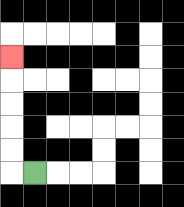{'start': '[1, 7]', 'end': '[0, 2]', 'path_directions': 'L,U,U,U,U,U', 'path_coordinates': '[[1, 7], [0, 7], [0, 6], [0, 5], [0, 4], [0, 3], [0, 2]]'}